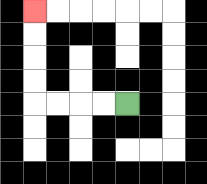{'start': '[5, 4]', 'end': '[1, 0]', 'path_directions': 'L,L,L,L,U,U,U,U', 'path_coordinates': '[[5, 4], [4, 4], [3, 4], [2, 4], [1, 4], [1, 3], [1, 2], [1, 1], [1, 0]]'}